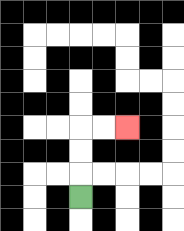{'start': '[3, 8]', 'end': '[5, 5]', 'path_directions': 'U,U,U,R,R', 'path_coordinates': '[[3, 8], [3, 7], [3, 6], [3, 5], [4, 5], [5, 5]]'}